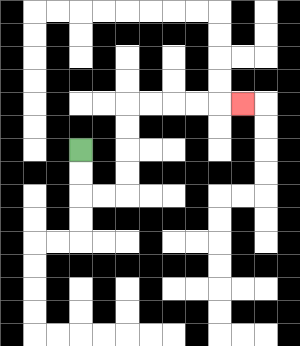{'start': '[3, 6]', 'end': '[10, 4]', 'path_directions': 'D,D,R,R,U,U,U,U,R,R,R,R,R', 'path_coordinates': '[[3, 6], [3, 7], [3, 8], [4, 8], [5, 8], [5, 7], [5, 6], [5, 5], [5, 4], [6, 4], [7, 4], [8, 4], [9, 4], [10, 4]]'}